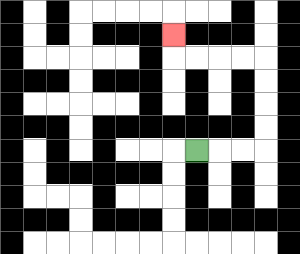{'start': '[8, 6]', 'end': '[7, 1]', 'path_directions': 'R,R,R,U,U,U,U,L,L,L,L,U', 'path_coordinates': '[[8, 6], [9, 6], [10, 6], [11, 6], [11, 5], [11, 4], [11, 3], [11, 2], [10, 2], [9, 2], [8, 2], [7, 2], [7, 1]]'}